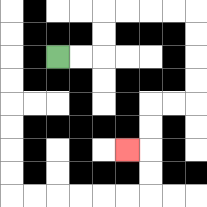{'start': '[2, 2]', 'end': '[5, 6]', 'path_directions': 'R,R,U,U,R,R,R,R,D,D,D,D,L,L,D,D,L', 'path_coordinates': '[[2, 2], [3, 2], [4, 2], [4, 1], [4, 0], [5, 0], [6, 0], [7, 0], [8, 0], [8, 1], [8, 2], [8, 3], [8, 4], [7, 4], [6, 4], [6, 5], [6, 6], [5, 6]]'}